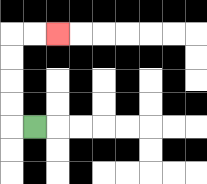{'start': '[1, 5]', 'end': '[2, 1]', 'path_directions': 'L,U,U,U,U,R,R', 'path_coordinates': '[[1, 5], [0, 5], [0, 4], [0, 3], [0, 2], [0, 1], [1, 1], [2, 1]]'}